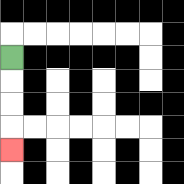{'start': '[0, 2]', 'end': '[0, 6]', 'path_directions': 'D,D,D,D', 'path_coordinates': '[[0, 2], [0, 3], [0, 4], [0, 5], [0, 6]]'}